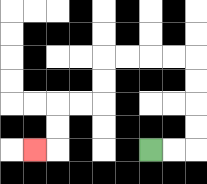{'start': '[6, 6]', 'end': '[1, 6]', 'path_directions': 'R,R,U,U,U,U,L,L,L,L,D,D,L,L,D,D,L', 'path_coordinates': '[[6, 6], [7, 6], [8, 6], [8, 5], [8, 4], [8, 3], [8, 2], [7, 2], [6, 2], [5, 2], [4, 2], [4, 3], [4, 4], [3, 4], [2, 4], [2, 5], [2, 6], [1, 6]]'}